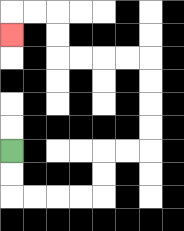{'start': '[0, 6]', 'end': '[0, 1]', 'path_directions': 'D,D,R,R,R,R,U,U,R,R,U,U,U,U,L,L,L,L,U,U,L,L,D', 'path_coordinates': '[[0, 6], [0, 7], [0, 8], [1, 8], [2, 8], [3, 8], [4, 8], [4, 7], [4, 6], [5, 6], [6, 6], [6, 5], [6, 4], [6, 3], [6, 2], [5, 2], [4, 2], [3, 2], [2, 2], [2, 1], [2, 0], [1, 0], [0, 0], [0, 1]]'}